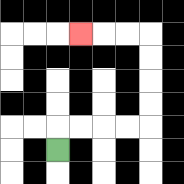{'start': '[2, 6]', 'end': '[3, 1]', 'path_directions': 'U,R,R,R,R,U,U,U,U,L,L,L', 'path_coordinates': '[[2, 6], [2, 5], [3, 5], [4, 5], [5, 5], [6, 5], [6, 4], [6, 3], [6, 2], [6, 1], [5, 1], [4, 1], [3, 1]]'}